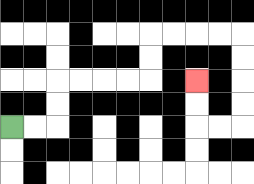{'start': '[0, 5]', 'end': '[8, 3]', 'path_directions': 'R,R,U,U,R,R,R,R,U,U,R,R,R,R,D,D,D,D,L,L,U,U', 'path_coordinates': '[[0, 5], [1, 5], [2, 5], [2, 4], [2, 3], [3, 3], [4, 3], [5, 3], [6, 3], [6, 2], [6, 1], [7, 1], [8, 1], [9, 1], [10, 1], [10, 2], [10, 3], [10, 4], [10, 5], [9, 5], [8, 5], [8, 4], [8, 3]]'}